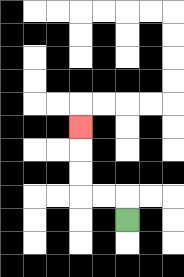{'start': '[5, 9]', 'end': '[3, 5]', 'path_directions': 'U,L,L,U,U,U', 'path_coordinates': '[[5, 9], [5, 8], [4, 8], [3, 8], [3, 7], [3, 6], [3, 5]]'}